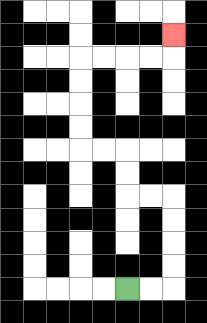{'start': '[5, 12]', 'end': '[7, 1]', 'path_directions': 'R,R,U,U,U,U,L,L,U,U,L,L,U,U,U,U,R,R,R,R,U', 'path_coordinates': '[[5, 12], [6, 12], [7, 12], [7, 11], [7, 10], [7, 9], [7, 8], [6, 8], [5, 8], [5, 7], [5, 6], [4, 6], [3, 6], [3, 5], [3, 4], [3, 3], [3, 2], [4, 2], [5, 2], [6, 2], [7, 2], [7, 1]]'}